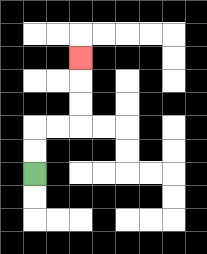{'start': '[1, 7]', 'end': '[3, 2]', 'path_directions': 'U,U,R,R,U,U,U', 'path_coordinates': '[[1, 7], [1, 6], [1, 5], [2, 5], [3, 5], [3, 4], [3, 3], [3, 2]]'}